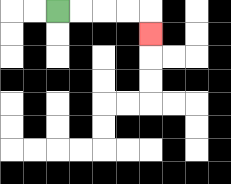{'start': '[2, 0]', 'end': '[6, 1]', 'path_directions': 'R,R,R,R,D', 'path_coordinates': '[[2, 0], [3, 0], [4, 0], [5, 0], [6, 0], [6, 1]]'}